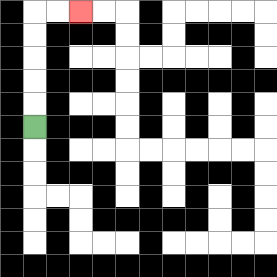{'start': '[1, 5]', 'end': '[3, 0]', 'path_directions': 'U,U,U,U,U,R,R', 'path_coordinates': '[[1, 5], [1, 4], [1, 3], [1, 2], [1, 1], [1, 0], [2, 0], [3, 0]]'}